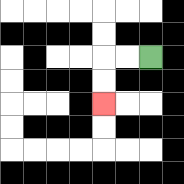{'start': '[6, 2]', 'end': '[4, 4]', 'path_directions': 'L,L,D,D', 'path_coordinates': '[[6, 2], [5, 2], [4, 2], [4, 3], [4, 4]]'}